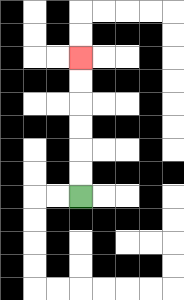{'start': '[3, 8]', 'end': '[3, 2]', 'path_directions': 'U,U,U,U,U,U', 'path_coordinates': '[[3, 8], [3, 7], [3, 6], [3, 5], [3, 4], [3, 3], [3, 2]]'}